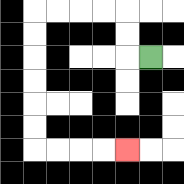{'start': '[6, 2]', 'end': '[5, 6]', 'path_directions': 'L,U,U,L,L,L,L,D,D,D,D,D,D,R,R,R,R', 'path_coordinates': '[[6, 2], [5, 2], [5, 1], [5, 0], [4, 0], [3, 0], [2, 0], [1, 0], [1, 1], [1, 2], [1, 3], [1, 4], [1, 5], [1, 6], [2, 6], [3, 6], [4, 6], [5, 6]]'}